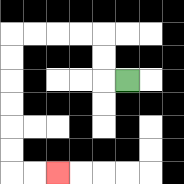{'start': '[5, 3]', 'end': '[2, 7]', 'path_directions': 'L,U,U,L,L,L,L,D,D,D,D,D,D,R,R', 'path_coordinates': '[[5, 3], [4, 3], [4, 2], [4, 1], [3, 1], [2, 1], [1, 1], [0, 1], [0, 2], [0, 3], [0, 4], [0, 5], [0, 6], [0, 7], [1, 7], [2, 7]]'}